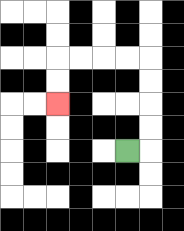{'start': '[5, 6]', 'end': '[2, 4]', 'path_directions': 'R,U,U,U,U,L,L,L,L,D,D', 'path_coordinates': '[[5, 6], [6, 6], [6, 5], [6, 4], [6, 3], [6, 2], [5, 2], [4, 2], [3, 2], [2, 2], [2, 3], [2, 4]]'}